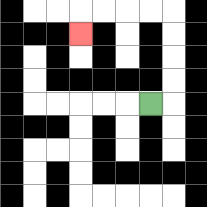{'start': '[6, 4]', 'end': '[3, 1]', 'path_directions': 'R,U,U,U,U,L,L,L,L,D', 'path_coordinates': '[[6, 4], [7, 4], [7, 3], [7, 2], [7, 1], [7, 0], [6, 0], [5, 0], [4, 0], [3, 0], [3, 1]]'}